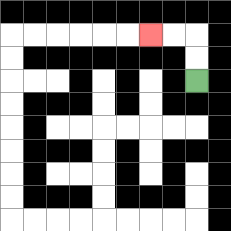{'start': '[8, 3]', 'end': '[6, 1]', 'path_directions': 'U,U,L,L', 'path_coordinates': '[[8, 3], [8, 2], [8, 1], [7, 1], [6, 1]]'}